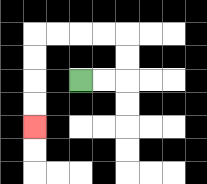{'start': '[3, 3]', 'end': '[1, 5]', 'path_directions': 'R,R,U,U,L,L,L,L,D,D,D,D', 'path_coordinates': '[[3, 3], [4, 3], [5, 3], [5, 2], [5, 1], [4, 1], [3, 1], [2, 1], [1, 1], [1, 2], [1, 3], [1, 4], [1, 5]]'}